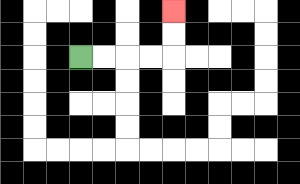{'start': '[3, 2]', 'end': '[7, 0]', 'path_directions': 'R,R,R,R,U,U', 'path_coordinates': '[[3, 2], [4, 2], [5, 2], [6, 2], [7, 2], [7, 1], [7, 0]]'}